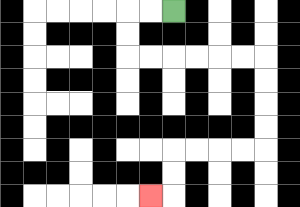{'start': '[7, 0]', 'end': '[6, 8]', 'path_directions': 'L,L,D,D,R,R,R,R,R,R,D,D,D,D,L,L,L,L,D,D,L', 'path_coordinates': '[[7, 0], [6, 0], [5, 0], [5, 1], [5, 2], [6, 2], [7, 2], [8, 2], [9, 2], [10, 2], [11, 2], [11, 3], [11, 4], [11, 5], [11, 6], [10, 6], [9, 6], [8, 6], [7, 6], [7, 7], [7, 8], [6, 8]]'}